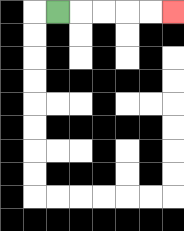{'start': '[2, 0]', 'end': '[7, 0]', 'path_directions': 'R,R,R,R,R', 'path_coordinates': '[[2, 0], [3, 0], [4, 0], [5, 0], [6, 0], [7, 0]]'}